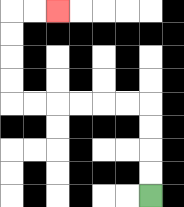{'start': '[6, 8]', 'end': '[2, 0]', 'path_directions': 'U,U,U,U,L,L,L,L,L,L,U,U,U,U,R,R', 'path_coordinates': '[[6, 8], [6, 7], [6, 6], [6, 5], [6, 4], [5, 4], [4, 4], [3, 4], [2, 4], [1, 4], [0, 4], [0, 3], [0, 2], [0, 1], [0, 0], [1, 0], [2, 0]]'}